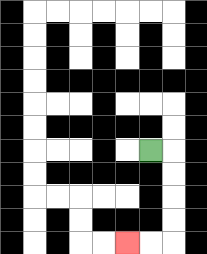{'start': '[6, 6]', 'end': '[5, 10]', 'path_directions': 'R,D,D,D,D,L,L', 'path_coordinates': '[[6, 6], [7, 6], [7, 7], [7, 8], [7, 9], [7, 10], [6, 10], [5, 10]]'}